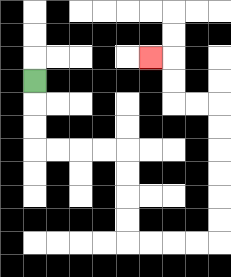{'start': '[1, 3]', 'end': '[6, 2]', 'path_directions': 'D,D,D,R,R,R,R,D,D,D,D,R,R,R,R,U,U,U,U,U,U,L,L,U,U,L', 'path_coordinates': '[[1, 3], [1, 4], [1, 5], [1, 6], [2, 6], [3, 6], [4, 6], [5, 6], [5, 7], [5, 8], [5, 9], [5, 10], [6, 10], [7, 10], [8, 10], [9, 10], [9, 9], [9, 8], [9, 7], [9, 6], [9, 5], [9, 4], [8, 4], [7, 4], [7, 3], [7, 2], [6, 2]]'}